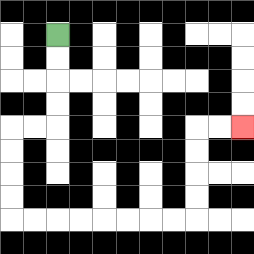{'start': '[2, 1]', 'end': '[10, 5]', 'path_directions': 'D,D,D,D,L,L,D,D,D,D,R,R,R,R,R,R,R,R,U,U,U,U,R,R', 'path_coordinates': '[[2, 1], [2, 2], [2, 3], [2, 4], [2, 5], [1, 5], [0, 5], [0, 6], [0, 7], [0, 8], [0, 9], [1, 9], [2, 9], [3, 9], [4, 9], [5, 9], [6, 9], [7, 9], [8, 9], [8, 8], [8, 7], [8, 6], [8, 5], [9, 5], [10, 5]]'}